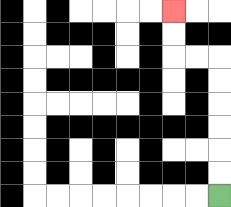{'start': '[9, 8]', 'end': '[7, 0]', 'path_directions': 'U,U,U,U,U,U,L,L,U,U', 'path_coordinates': '[[9, 8], [9, 7], [9, 6], [9, 5], [9, 4], [9, 3], [9, 2], [8, 2], [7, 2], [7, 1], [7, 0]]'}